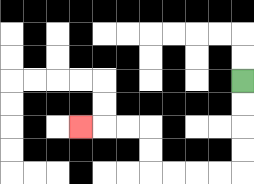{'start': '[10, 3]', 'end': '[3, 5]', 'path_directions': 'D,D,D,D,L,L,L,L,U,U,L,L,L', 'path_coordinates': '[[10, 3], [10, 4], [10, 5], [10, 6], [10, 7], [9, 7], [8, 7], [7, 7], [6, 7], [6, 6], [6, 5], [5, 5], [4, 5], [3, 5]]'}